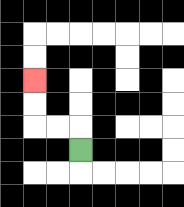{'start': '[3, 6]', 'end': '[1, 3]', 'path_directions': 'U,L,L,U,U', 'path_coordinates': '[[3, 6], [3, 5], [2, 5], [1, 5], [1, 4], [1, 3]]'}